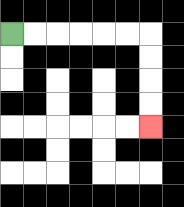{'start': '[0, 1]', 'end': '[6, 5]', 'path_directions': 'R,R,R,R,R,R,D,D,D,D', 'path_coordinates': '[[0, 1], [1, 1], [2, 1], [3, 1], [4, 1], [5, 1], [6, 1], [6, 2], [6, 3], [6, 4], [6, 5]]'}